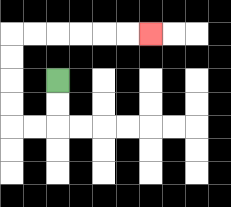{'start': '[2, 3]', 'end': '[6, 1]', 'path_directions': 'D,D,L,L,U,U,U,U,R,R,R,R,R,R', 'path_coordinates': '[[2, 3], [2, 4], [2, 5], [1, 5], [0, 5], [0, 4], [0, 3], [0, 2], [0, 1], [1, 1], [2, 1], [3, 1], [4, 1], [5, 1], [6, 1]]'}